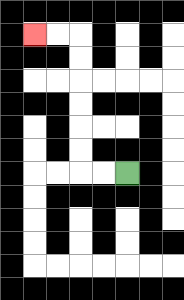{'start': '[5, 7]', 'end': '[1, 1]', 'path_directions': 'L,L,U,U,U,U,U,U,L,L', 'path_coordinates': '[[5, 7], [4, 7], [3, 7], [3, 6], [3, 5], [3, 4], [3, 3], [3, 2], [3, 1], [2, 1], [1, 1]]'}